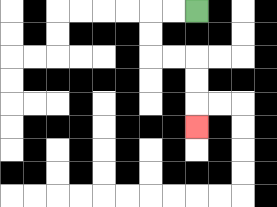{'start': '[8, 0]', 'end': '[8, 5]', 'path_directions': 'L,L,D,D,R,R,D,D,D', 'path_coordinates': '[[8, 0], [7, 0], [6, 0], [6, 1], [6, 2], [7, 2], [8, 2], [8, 3], [8, 4], [8, 5]]'}